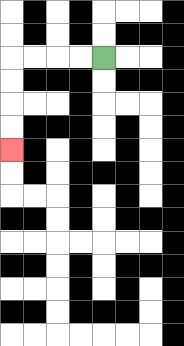{'start': '[4, 2]', 'end': '[0, 6]', 'path_directions': 'L,L,L,L,D,D,D,D', 'path_coordinates': '[[4, 2], [3, 2], [2, 2], [1, 2], [0, 2], [0, 3], [0, 4], [0, 5], [0, 6]]'}